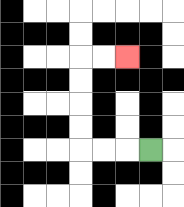{'start': '[6, 6]', 'end': '[5, 2]', 'path_directions': 'L,L,L,U,U,U,U,R,R', 'path_coordinates': '[[6, 6], [5, 6], [4, 6], [3, 6], [3, 5], [3, 4], [3, 3], [3, 2], [4, 2], [5, 2]]'}